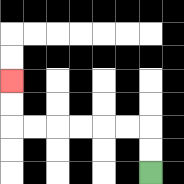{'start': '[6, 7]', 'end': '[0, 3]', 'path_directions': 'U,U,L,L,L,L,L,L,U,U', 'path_coordinates': '[[6, 7], [6, 6], [6, 5], [5, 5], [4, 5], [3, 5], [2, 5], [1, 5], [0, 5], [0, 4], [0, 3]]'}